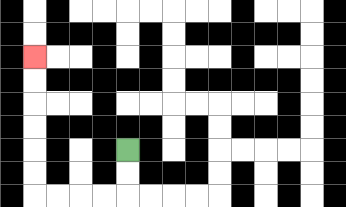{'start': '[5, 6]', 'end': '[1, 2]', 'path_directions': 'D,D,L,L,L,L,U,U,U,U,U,U', 'path_coordinates': '[[5, 6], [5, 7], [5, 8], [4, 8], [3, 8], [2, 8], [1, 8], [1, 7], [1, 6], [1, 5], [1, 4], [1, 3], [1, 2]]'}